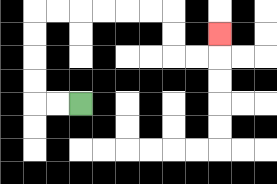{'start': '[3, 4]', 'end': '[9, 1]', 'path_directions': 'L,L,U,U,U,U,R,R,R,R,R,R,D,D,R,R,U', 'path_coordinates': '[[3, 4], [2, 4], [1, 4], [1, 3], [1, 2], [1, 1], [1, 0], [2, 0], [3, 0], [4, 0], [5, 0], [6, 0], [7, 0], [7, 1], [7, 2], [8, 2], [9, 2], [9, 1]]'}